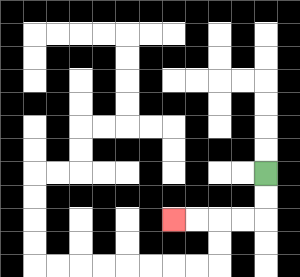{'start': '[11, 7]', 'end': '[7, 9]', 'path_directions': 'D,D,L,L,L,L', 'path_coordinates': '[[11, 7], [11, 8], [11, 9], [10, 9], [9, 9], [8, 9], [7, 9]]'}